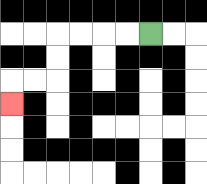{'start': '[6, 1]', 'end': '[0, 4]', 'path_directions': 'L,L,L,L,D,D,L,L,D', 'path_coordinates': '[[6, 1], [5, 1], [4, 1], [3, 1], [2, 1], [2, 2], [2, 3], [1, 3], [0, 3], [0, 4]]'}